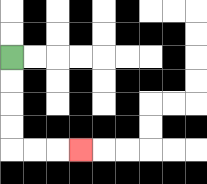{'start': '[0, 2]', 'end': '[3, 6]', 'path_directions': 'D,D,D,D,R,R,R', 'path_coordinates': '[[0, 2], [0, 3], [0, 4], [0, 5], [0, 6], [1, 6], [2, 6], [3, 6]]'}